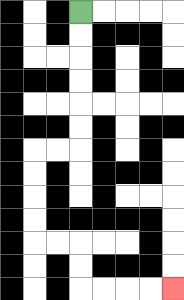{'start': '[3, 0]', 'end': '[7, 12]', 'path_directions': 'D,D,D,D,D,D,L,L,D,D,D,D,R,R,D,D,R,R,R,R', 'path_coordinates': '[[3, 0], [3, 1], [3, 2], [3, 3], [3, 4], [3, 5], [3, 6], [2, 6], [1, 6], [1, 7], [1, 8], [1, 9], [1, 10], [2, 10], [3, 10], [3, 11], [3, 12], [4, 12], [5, 12], [6, 12], [7, 12]]'}